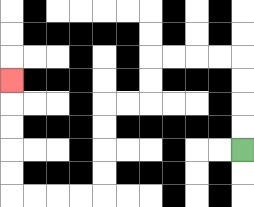{'start': '[10, 6]', 'end': '[0, 3]', 'path_directions': 'U,U,U,U,L,L,L,L,D,D,L,L,D,D,D,D,L,L,L,L,U,U,U,U,U', 'path_coordinates': '[[10, 6], [10, 5], [10, 4], [10, 3], [10, 2], [9, 2], [8, 2], [7, 2], [6, 2], [6, 3], [6, 4], [5, 4], [4, 4], [4, 5], [4, 6], [4, 7], [4, 8], [3, 8], [2, 8], [1, 8], [0, 8], [0, 7], [0, 6], [0, 5], [0, 4], [0, 3]]'}